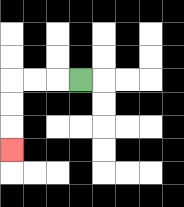{'start': '[3, 3]', 'end': '[0, 6]', 'path_directions': 'L,L,L,D,D,D', 'path_coordinates': '[[3, 3], [2, 3], [1, 3], [0, 3], [0, 4], [0, 5], [0, 6]]'}